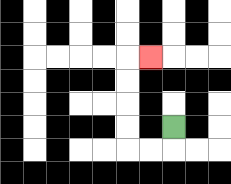{'start': '[7, 5]', 'end': '[6, 2]', 'path_directions': 'D,L,L,U,U,U,U,R', 'path_coordinates': '[[7, 5], [7, 6], [6, 6], [5, 6], [5, 5], [5, 4], [5, 3], [5, 2], [6, 2]]'}